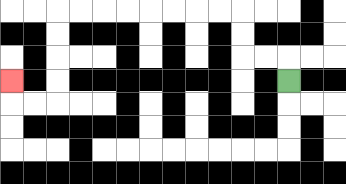{'start': '[12, 3]', 'end': '[0, 3]', 'path_directions': 'U,L,L,U,U,L,L,L,L,L,L,L,L,D,D,D,D,L,L,U', 'path_coordinates': '[[12, 3], [12, 2], [11, 2], [10, 2], [10, 1], [10, 0], [9, 0], [8, 0], [7, 0], [6, 0], [5, 0], [4, 0], [3, 0], [2, 0], [2, 1], [2, 2], [2, 3], [2, 4], [1, 4], [0, 4], [0, 3]]'}